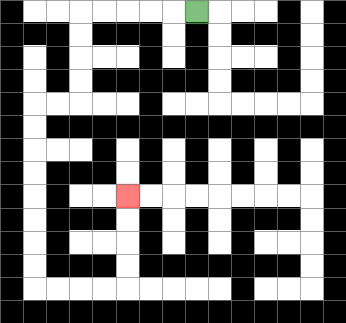{'start': '[8, 0]', 'end': '[5, 8]', 'path_directions': 'L,L,L,L,L,D,D,D,D,L,L,D,D,D,D,D,D,D,D,R,R,R,R,U,U,U,U', 'path_coordinates': '[[8, 0], [7, 0], [6, 0], [5, 0], [4, 0], [3, 0], [3, 1], [3, 2], [3, 3], [3, 4], [2, 4], [1, 4], [1, 5], [1, 6], [1, 7], [1, 8], [1, 9], [1, 10], [1, 11], [1, 12], [2, 12], [3, 12], [4, 12], [5, 12], [5, 11], [5, 10], [5, 9], [5, 8]]'}